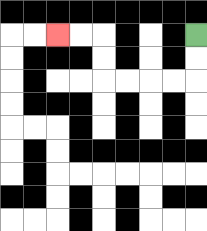{'start': '[8, 1]', 'end': '[2, 1]', 'path_directions': 'D,D,L,L,L,L,U,U,L,L', 'path_coordinates': '[[8, 1], [8, 2], [8, 3], [7, 3], [6, 3], [5, 3], [4, 3], [4, 2], [4, 1], [3, 1], [2, 1]]'}